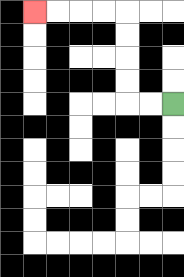{'start': '[7, 4]', 'end': '[1, 0]', 'path_directions': 'L,L,U,U,U,U,L,L,L,L', 'path_coordinates': '[[7, 4], [6, 4], [5, 4], [5, 3], [5, 2], [5, 1], [5, 0], [4, 0], [3, 0], [2, 0], [1, 0]]'}